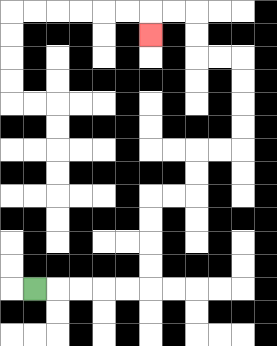{'start': '[1, 12]', 'end': '[6, 1]', 'path_directions': 'R,R,R,R,R,U,U,U,U,R,R,U,U,R,R,U,U,U,U,L,L,U,U,L,L,D', 'path_coordinates': '[[1, 12], [2, 12], [3, 12], [4, 12], [5, 12], [6, 12], [6, 11], [6, 10], [6, 9], [6, 8], [7, 8], [8, 8], [8, 7], [8, 6], [9, 6], [10, 6], [10, 5], [10, 4], [10, 3], [10, 2], [9, 2], [8, 2], [8, 1], [8, 0], [7, 0], [6, 0], [6, 1]]'}